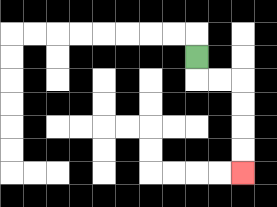{'start': '[8, 2]', 'end': '[10, 7]', 'path_directions': 'D,R,R,D,D,D,D', 'path_coordinates': '[[8, 2], [8, 3], [9, 3], [10, 3], [10, 4], [10, 5], [10, 6], [10, 7]]'}